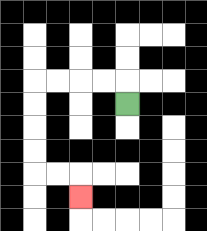{'start': '[5, 4]', 'end': '[3, 8]', 'path_directions': 'U,L,L,L,L,D,D,D,D,R,R,D', 'path_coordinates': '[[5, 4], [5, 3], [4, 3], [3, 3], [2, 3], [1, 3], [1, 4], [1, 5], [1, 6], [1, 7], [2, 7], [3, 7], [3, 8]]'}